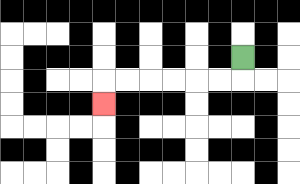{'start': '[10, 2]', 'end': '[4, 4]', 'path_directions': 'D,L,L,L,L,L,L,D', 'path_coordinates': '[[10, 2], [10, 3], [9, 3], [8, 3], [7, 3], [6, 3], [5, 3], [4, 3], [4, 4]]'}